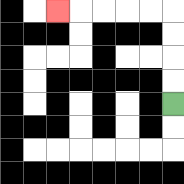{'start': '[7, 4]', 'end': '[2, 0]', 'path_directions': 'U,U,U,U,L,L,L,L,L', 'path_coordinates': '[[7, 4], [7, 3], [7, 2], [7, 1], [7, 0], [6, 0], [5, 0], [4, 0], [3, 0], [2, 0]]'}